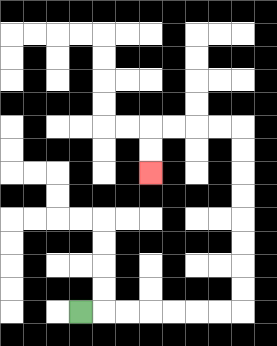{'start': '[3, 13]', 'end': '[6, 7]', 'path_directions': 'R,R,R,R,R,R,R,U,U,U,U,U,U,U,U,L,L,L,L,D,D', 'path_coordinates': '[[3, 13], [4, 13], [5, 13], [6, 13], [7, 13], [8, 13], [9, 13], [10, 13], [10, 12], [10, 11], [10, 10], [10, 9], [10, 8], [10, 7], [10, 6], [10, 5], [9, 5], [8, 5], [7, 5], [6, 5], [6, 6], [6, 7]]'}